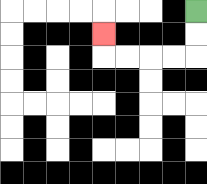{'start': '[8, 0]', 'end': '[4, 1]', 'path_directions': 'D,D,L,L,L,L,U', 'path_coordinates': '[[8, 0], [8, 1], [8, 2], [7, 2], [6, 2], [5, 2], [4, 2], [4, 1]]'}